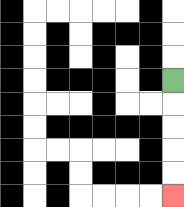{'start': '[7, 3]', 'end': '[7, 8]', 'path_directions': 'D,D,D,D,D', 'path_coordinates': '[[7, 3], [7, 4], [7, 5], [7, 6], [7, 7], [7, 8]]'}